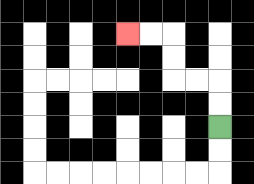{'start': '[9, 5]', 'end': '[5, 1]', 'path_directions': 'U,U,L,L,U,U,L,L', 'path_coordinates': '[[9, 5], [9, 4], [9, 3], [8, 3], [7, 3], [7, 2], [7, 1], [6, 1], [5, 1]]'}